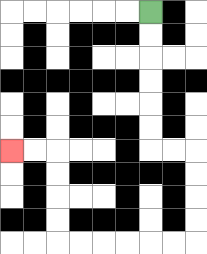{'start': '[6, 0]', 'end': '[0, 6]', 'path_directions': 'D,D,D,D,D,D,R,R,D,D,D,D,L,L,L,L,L,L,U,U,U,U,L,L', 'path_coordinates': '[[6, 0], [6, 1], [6, 2], [6, 3], [6, 4], [6, 5], [6, 6], [7, 6], [8, 6], [8, 7], [8, 8], [8, 9], [8, 10], [7, 10], [6, 10], [5, 10], [4, 10], [3, 10], [2, 10], [2, 9], [2, 8], [2, 7], [2, 6], [1, 6], [0, 6]]'}